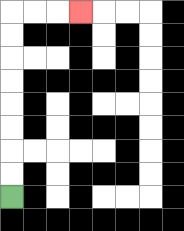{'start': '[0, 8]', 'end': '[3, 0]', 'path_directions': 'U,U,U,U,U,U,U,U,R,R,R', 'path_coordinates': '[[0, 8], [0, 7], [0, 6], [0, 5], [0, 4], [0, 3], [0, 2], [0, 1], [0, 0], [1, 0], [2, 0], [3, 0]]'}